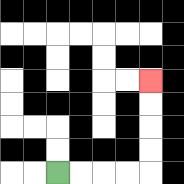{'start': '[2, 7]', 'end': '[6, 3]', 'path_directions': 'R,R,R,R,U,U,U,U', 'path_coordinates': '[[2, 7], [3, 7], [4, 7], [5, 7], [6, 7], [6, 6], [6, 5], [6, 4], [6, 3]]'}